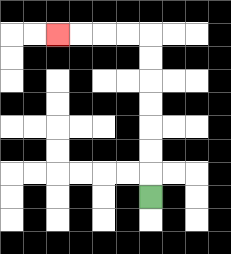{'start': '[6, 8]', 'end': '[2, 1]', 'path_directions': 'U,U,U,U,U,U,U,L,L,L,L', 'path_coordinates': '[[6, 8], [6, 7], [6, 6], [6, 5], [6, 4], [6, 3], [6, 2], [6, 1], [5, 1], [4, 1], [3, 1], [2, 1]]'}